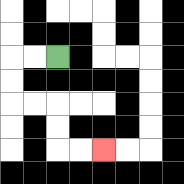{'start': '[2, 2]', 'end': '[4, 6]', 'path_directions': 'L,L,D,D,R,R,D,D,R,R', 'path_coordinates': '[[2, 2], [1, 2], [0, 2], [0, 3], [0, 4], [1, 4], [2, 4], [2, 5], [2, 6], [3, 6], [4, 6]]'}